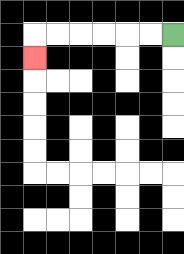{'start': '[7, 1]', 'end': '[1, 2]', 'path_directions': 'L,L,L,L,L,L,D', 'path_coordinates': '[[7, 1], [6, 1], [5, 1], [4, 1], [3, 1], [2, 1], [1, 1], [1, 2]]'}